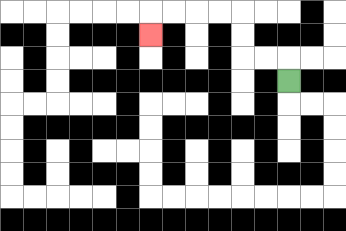{'start': '[12, 3]', 'end': '[6, 1]', 'path_directions': 'U,L,L,U,U,L,L,L,L,D', 'path_coordinates': '[[12, 3], [12, 2], [11, 2], [10, 2], [10, 1], [10, 0], [9, 0], [8, 0], [7, 0], [6, 0], [6, 1]]'}